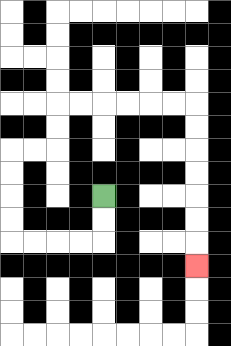{'start': '[4, 8]', 'end': '[8, 11]', 'path_directions': 'D,D,L,L,L,L,U,U,U,U,R,R,U,U,R,R,R,R,R,R,D,D,D,D,D,D,D', 'path_coordinates': '[[4, 8], [4, 9], [4, 10], [3, 10], [2, 10], [1, 10], [0, 10], [0, 9], [0, 8], [0, 7], [0, 6], [1, 6], [2, 6], [2, 5], [2, 4], [3, 4], [4, 4], [5, 4], [6, 4], [7, 4], [8, 4], [8, 5], [8, 6], [8, 7], [8, 8], [8, 9], [8, 10], [8, 11]]'}